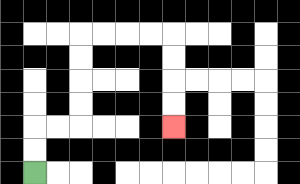{'start': '[1, 7]', 'end': '[7, 5]', 'path_directions': 'U,U,R,R,U,U,U,U,R,R,R,R,D,D,D,D', 'path_coordinates': '[[1, 7], [1, 6], [1, 5], [2, 5], [3, 5], [3, 4], [3, 3], [3, 2], [3, 1], [4, 1], [5, 1], [6, 1], [7, 1], [7, 2], [7, 3], [7, 4], [7, 5]]'}